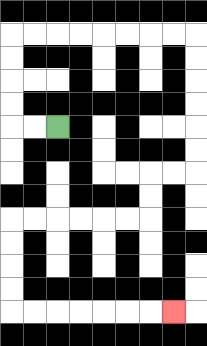{'start': '[2, 5]', 'end': '[7, 13]', 'path_directions': 'L,L,U,U,U,U,R,R,R,R,R,R,R,R,D,D,D,D,D,D,L,L,D,D,L,L,L,L,L,L,D,D,D,D,R,R,R,R,R,R,R', 'path_coordinates': '[[2, 5], [1, 5], [0, 5], [0, 4], [0, 3], [0, 2], [0, 1], [1, 1], [2, 1], [3, 1], [4, 1], [5, 1], [6, 1], [7, 1], [8, 1], [8, 2], [8, 3], [8, 4], [8, 5], [8, 6], [8, 7], [7, 7], [6, 7], [6, 8], [6, 9], [5, 9], [4, 9], [3, 9], [2, 9], [1, 9], [0, 9], [0, 10], [0, 11], [0, 12], [0, 13], [1, 13], [2, 13], [3, 13], [4, 13], [5, 13], [6, 13], [7, 13]]'}